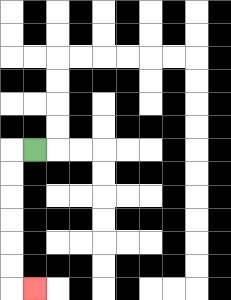{'start': '[1, 6]', 'end': '[1, 12]', 'path_directions': 'L,D,D,D,D,D,D,R', 'path_coordinates': '[[1, 6], [0, 6], [0, 7], [0, 8], [0, 9], [0, 10], [0, 11], [0, 12], [1, 12]]'}